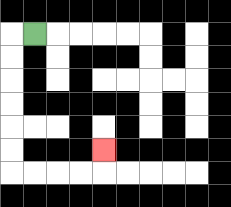{'start': '[1, 1]', 'end': '[4, 6]', 'path_directions': 'L,D,D,D,D,D,D,R,R,R,R,U', 'path_coordinates': '[[1, 1], [0, 1], [0, 2], [0, 3], [0, 4], [0, 5], [0, 6], [0, 7], [1, 7], [2, 7], [3, 7], [4, 7], [4, 6]]'}